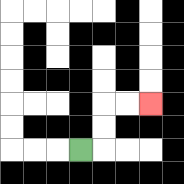{'start': '[3, 6]', 'end': '[6, 4]', 'path_directions': 'R,U,U,R,R', 'path_coordinates': '[[3, 6], [4, 6], [4, 5], [4, 4], [5, 4], [6, 4]]'}